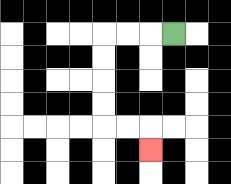{'start': '[7, 1]', 'end': '[6, 6]', 'path_directions': 'L,L,L,D,D,D,D,R,R,D', 'path_coordinates': '[[7, 1], [6, 1], [5, 1], [4, 1], [4, 2], [4, 3], [4, 4], [4, 5], [5, 5], [6, 5], [6, 6]]'}